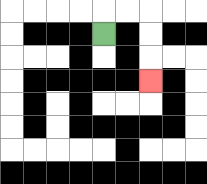{'start': '[4, 1]', 'end': '[6, 3]', 'path_directions': 'U,R,R,D,D,D', 'path_coordinates': '[[4, 1], [4, 0], [5, 0], [6, 0], [6, 1], [6, 2], [6, 3]]'}